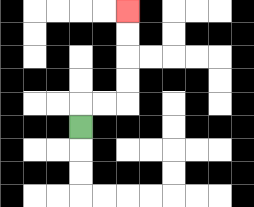{'start': '[3, 5]', 'end': '[5, 0]', 'path_directions': 'U,R,R,U,U,U,U', 'path_coordinates': '[[3, 5], [3, 4], [4, 4], [5, 4], [5, 3], [5, 2], [5, 1], [5, 0]]'}